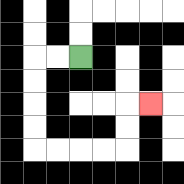{'start': '[3, 2]', 'end': '[6, 4]', 'path_directions': 'L,L,D,D,D,D,R,R,R,R,U,U,R', 'path_coordinates': '[[3, 2], [2, 2], [1, 2], [1, 3], [1, 4], [1, 5], [1, 6], [2, 6], [3, 6], [4, 6], [5, 6], [5, 5], [5, 4], [6, 4]]'}